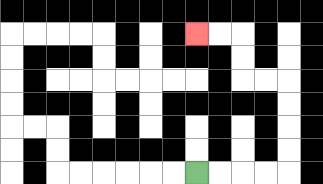{'start': '[8, 7]', 'end': '[8, 1]', 'path_directions': 'R,R,R,R,U,U,U,U,L,L,U,U,L,L', 'path_coordinates': '[[8, 7], [9, 7], [10, 7], [11, 7], [12, 7], [12, 6], [12, 5], [12, 4], [12, 3], [11, 3], [10, 3], [10, 2], [10, 1], [9, 1], [8, 1]]'}